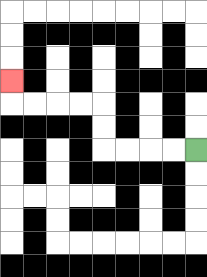{'start': '[8, 6]', 'end': '[0, 3]', 'path_directions': 'L,L,L,L,U,U,L,L,L,L,U', 'path_coordinates': '[[8, 6], [7, 6], [6, 6], [5, 6], [4, 6], [4, 5], [4, 4], [3, 4], [2, 4], [1, 4], [0, 4], [0, 3]]'}